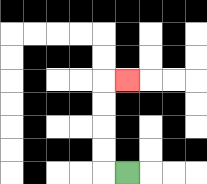{'start': '[5, 7]', 'end': '[5, 3]', 'path_directions': 'L,U,U,U,U,R', 'path_coordinates': '[[5, 7], [4, 7], [4, 6], [4, 5], [4, 4], [4, 3], [5, 3]]'}